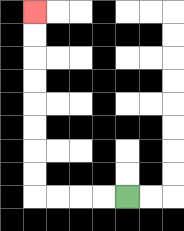{'start': '[5, 8]', 'end': '[1, 0]', 'path_directions': 'L,L,L,L,U,U,U,U,U,U,U,U', 'path_coordinates': '[[5, 8], [4, 8], [3, 8], [2, 8], [1, 8], [1, 7], [1, 6], [1, 5], [1, 4], [1, 3], [1, 2], [1, 1], [1, 0]]'}